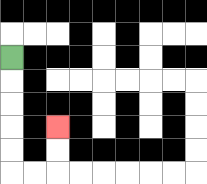{'start': '[0, 2]', 'end': '[2, 5]', 'path_directions': 'D,D,D,D,D,R,R,U,U', 'path_coordinates': '[[0, 2], [0, 3], [0, 4], [0, 5], [0, 6], [0, 7], [1, 7], [2, 7], [2, 6], [2, 5]]'}